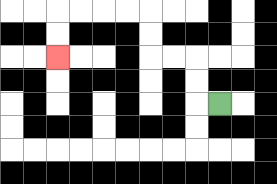{'start': '[9, 4]', 'end': '[2, 2]', 'path_directions': 'L,U,U,L,L,U,U,L,L,L,L,D,D', 'path_coordinates': '[[9, 4], [8, 4], [8, 3], [8, 2], [7, 2], [6, 2], [6, 1], [6, 0], [5, 0], [4, 0], [3, 0], [2, 0], [2, 1], [2, 2]]'}